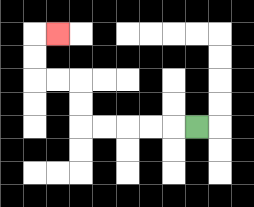{'start': '[8, 5]', 'end': '[2, 1]', 'path_directions': 'L,L,L,L,L,U,U,L,L,U,U,R', 'path_coordinates': '[[8, 5], [7, 5], [6, 5], [5, 5], [4, 5], [3, 5], [3, 4], [3, 3], [2, 3], [1, 3], [1, 2], [1, 1], [2, 1]]'}